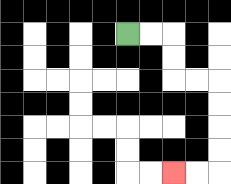{'start': '[5, 1]', 'end': '[7, 7]', 'path_directions': 'R,R,D,D,R,R,D,D,D,D,L,L', 'path_coordinates': '[[5, 1], [6, 1], [7, 1], [7, 2], [7, 3], [8, 3], [9, 3], [9, 4], [9, 5], [9, 6], [9, 7], [8, 7], [7, 7]]'}